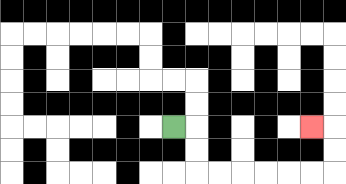{'start': '[7, 5]', 'end': '[13, 5]', 'path_directions': 'R,D,D,R,R,R,R,R,R,U,U,L', 'path_coordinates': '[[7, 5], [8, 5], [8, 6], [8, 7], [9, 7], [10, 7], [11, 7], [12, 7], [13, 7], [14, 7], [14, 6], [14, 5], [13, 5]]'}